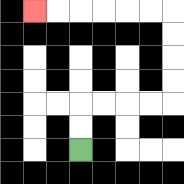{'start': '[3, 6]', 'end': '[1, 0]', 'path_directions': 'U,U,R,R,R,R,U,U,U,U,L,L,L,L,L,L', 'path_coordinates': '[[3, 6], [3, 5], [3, 4], [4, 4], [5, 4], [6, 4], [7, 4], [7, 3], [7, 2], [7, 1], [7, 0], [6, 0], [5, 0], [4, 0], [3, 0], [2, 0], [1, 0]]'}